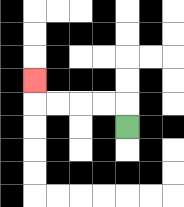{'start': '[5, 5]', 'end': '[1, 3]', 'path_directions': 'U,L,L,L,L,U', 'path_coordinates': '[[5, 5], [5, 4], [4, 4], [3, 4], [2, 4], [1, 4], [1, 3]]'}